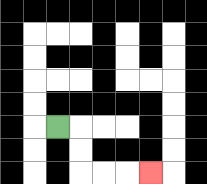{'start': '[2, 5]', 'end': '[6, 7]', 'path_directions': 'R,D,D,R,R,R', 'path_coordinates': '[[2, 5], [3, 5], [3, 6], [3, 7], [4, 7], [5, 7], [6, 7]]'}